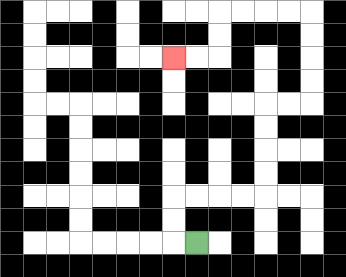{'start': '[8, 10]', 'end': '[7, 2]', 'path_directions': 'L,U,U,R,R,R,R,U,U,U,U,R,R,U,U,U,U,L,L,L,L,D,D,L,L', 'path_coordinates': '[[8, 10], [7, 10], [7, 9], [7, 8], [8, 8], [9, 8], [10, 8], [11, 8], [11, 7], [11, 6], [11, 5], [11, 4], [12, 4], [13, 4], [13, 3], [13, 2], [13, 1], [13, 0], [12, 0], [11, 0], [10, 0], [9, 0], [9, 1], [9, 2], [8, 2], [7, 2]]'}